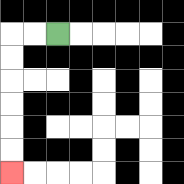{'start': '[2, 1]', 'end': '[0, 7]', 'path_directions': 'L,L,D,D,D,D,D,D', 'path_coordinates': '[[2, 1], [1, 1], [0, 1], [0, 2], [0, 3], [0, 4], [0, 5], [0, 6], [0, 7]]'}